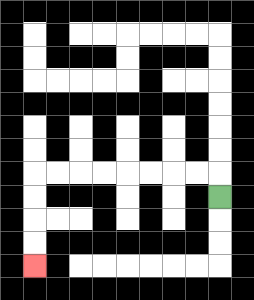{'start': '[9, 8]', 'end': '[1, 11]', 'path_directions': 'U,L,L,L,L,L,L,L,L,D,D,D,D', 'path_coordinates': '[[9, 8], [9, 7], [8, 7], [7, 7], [6, 7], [5, 7], [4, 7], [3, 7], [2, 7], [1, 7], [1, 8], [1, 9], [1, 10], [1, 11]]'}